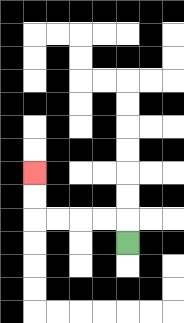{'start': '[5, 10]', 'end': '[1, 7]', 'path_directions': 'U,L,L,L,L,U,U', 'path_coordinates': '[[5, 10], [5, 9], [4, 9], [3, 9], [2, 9], [1, 9], [1, 8], [1, 7]]'}